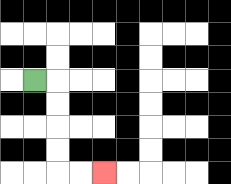{'start': '[1, 3]', 'end': '[4, 7]', 'path_directions': 'R,D,D,D,D,R,R', 'path_coordinates': '[[1, 3], [2, 3], [2, 4], [2, 5], [2, 6], [2, 7], [3, 7], [4, 7]]'}